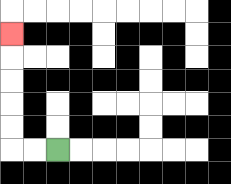{'start': '[2, 6]', 'end': '[0, 1]', 'path_directions': 'L,L,U,U,U,U,U', 'path_coordinates': '[[2, 6], [1, 6], [0, 6], [0, 5], [0, 4], [0, 3], [0, 2], [0, 1]]'}